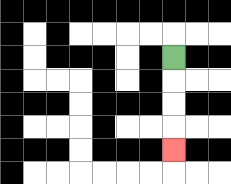{'start': '[7, 2]', 'end': '[7, 6]', 'path_directions': 'D,D,D,D', 'path_coordinates': '[[7, 2], [7, 3], [7, 4], [7, 5], [7, 6]]'}